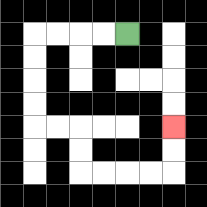{'start': '[5, 1]', 'end': '[7, 5]', 'path_directions': 'L,L,L,L,D,D,D,D,R,R,D,D,R,R,R,R,U,U', 'path_coordinates': '[[5, 1], [4, 1], [3, 1], [2, 1], [1, 1], [1, 2], [1, 3], [1, 4], [1, 5], [2, 5], [3, 5], [3, 6], [3, 7], [4, 7], [5, 7], [6, 7], [7, 7], [7, 6], [7, 5]]'}